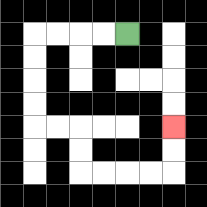{'start': '[5, 1]', 'end': '[7, 5]', 'path_directions': 'L,L,L,L,D,D,D,D,R,R,D,D,R,R,R,R,U,U', 'path_coordinates': '[[5, 1], [4, 1], [3, 1], [2, 1], [1, 1], [1, 2], [1, 3], [1, 4], [1, 5], [2, 5], [3, 5], [3, 6], [3, 7], [4, 7], [5, 7], [6, 7], [7, 7], [7, 6], [7, 5]]'}